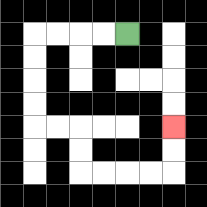{'start': '[5, 1]', 'end': '[7, 5]', 'path_directions': 'L,L,L,L,D,D,D,D,R,R,D,D,R,R,R,R,U,U', 'path_coordinates': '[[5, 1], [4, 1], [3, 1], [2, 1], [1, 1], [1, 2], [1, 3], [1, 4], [1, 5], [2, 5], [3, 5], [3, 6], [3, 7], [4, 7], [5, 7], [6, 7], [7, 7], [7, 6], [7, 5]]'}